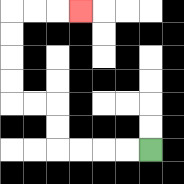{'start': '[6, 6]', 'end': '[3, 0]', 'path_directions': 'L,L,L,L,U,U,L,L,U,U,U,U,R,R,R', 'path_coordinates': '[[6, 6], [5, 6], [4, 6], [3, 6], [2, 6], [2, 5], [2, 4], [1, 4], [0, 4], [0, 3], [0, 2], [0, 1], [0, 0], [1, 0], [2, 0], [3, 0]]'}